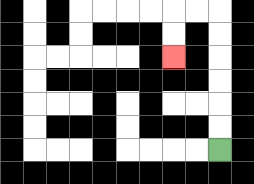{'start': '[9, 6]', 'end': '[7, 2]', 'path_directions': 'U,U,U,U,U,U,L,L,D,D', 'path_coordinates': '[[9, 6], [9, 5], [9, 4], [9, 3], [9, 2], [9, 1], [9, 0], [8, 0], [7, 0], [7, 1], [7, 2]]'}